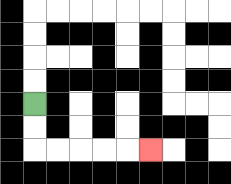{'start': '[1, 4]', 'end': '[6, 6]', 'path_directions': 'D,D,R,R,R,R,R', 'path_coordinates': '[[1, 4], [1, 5], [1, 6], [2, 6], [3, 6], [4, 6], [5, 6], [6, 6]]'}